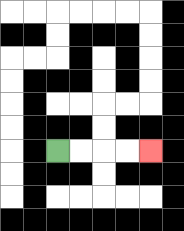{'start': '[2, 6]', 'end': '[6, 6]', 'path_directions': 'R,R,R,R', 'path_coordinates': '[[2, 6], [3, 6], [4, 6], [5, 6], [6, 6]]'}